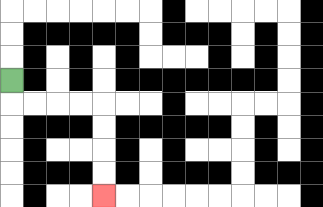{'start': '[0, 3]', 'end': '[4, 8]', 'path_directions': 'D,R,R,R,R,D,D,D,D', 'path_coordinates': '[[0, 3], [0, 4], [1, 4], [2, 4], [3, 4], [4, 4], [4, 5], [4, 6], [4, 7], [4, 8]]'}